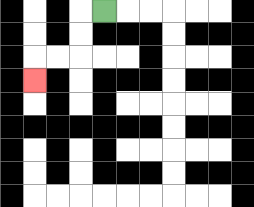{'start': '[4, 0]', 'end': '[1, 3]', 'path_directions': 'L,D,D,L,L,D', 'path_coordinates': '[[4, 0], [3, 0], [3, 1], [3, 2], [2, 2], [1, 2], [1, 3]]'}